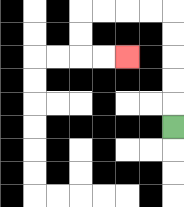{'start': '[7, 5]', 'end': '[5, 2]', 'path_directions': 'U,U,U,U,U,L,L,L,L,D,D,R,R', 'path_coordinates': '[[7, 5], [7, 4], [7, 3], [7, 2], [7, 1], [7, 0], [6, 0], [5, 0], [4, 0], [3, 0], [3, 1], [3, 2], [4, 2], [5, 2]]'}